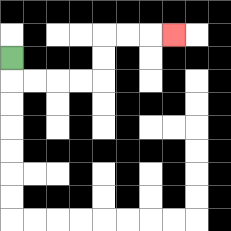{'start': '[0, 2]', 'end': '[7, 1]', 'path_directions': 'D,R,R,R,R,U,U,R,R,R', 'path_coordinates': '[[0, 2], [0, 3], [1, 3], [2, 3], [3, 3], [4, 3], [4, 2], [4, 1], [5, 1], [6, 1], [7, 1]]'}